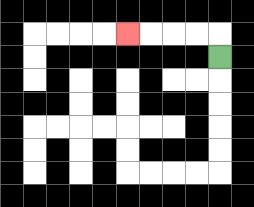{'start': '[9, 2]', 'end': '[5, 1]', 'path_directions': 'U,L,L,L,L', 'path_coordinates': '[[9, 2], [9, 1], [8, 1], [7, 1], [6, 1], [5, 1]]'}